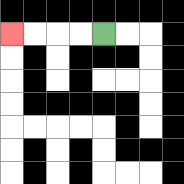{'start': '[4, 1]', 'end': '[0, 1]', 'path_directions': 'L,L,L,L', 'path_coordinates': '[[4, 1], [3, 1], [2, 1], [1, 1], [0, 1]]'}